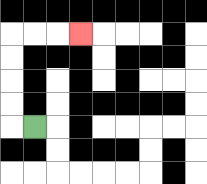{'start': '[1, 5]', 'end': '[3, 1]', 'path_directions': 'L,U,U,U,U,R,R,R', 'path_coordinates': '[[1, 5], [0, 5], [0, 4], [0, 3], [0, 2], [0, 1], [1, 1], [2, 1], [3, 1]]'}